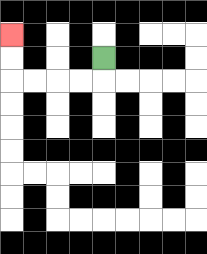{'start': '[4, 2]', 'end': '[0, 1]', 'path_directions': 'D,L,L,L,L,U,U', 'path_coordinates': '[[4, 2], [4, 3], [3, 3], [2, 3], [1, 3], [0, 3], [0, 2], [0, 1]]'}